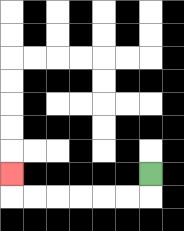{'start': '[6, 7]', 'end': '[0, 7]', 'path_directions': 'D,L,L,L,L,L,L,U', 'path_coordinates': '[[6, 7], [6, 8], [5, 8], [4, 8], [3, 8], [2, 8], [1, 8], [0, 8], [0, 7]]'}